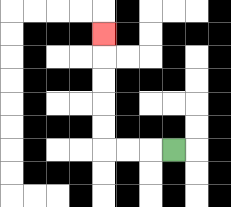{'start': '[7, 6]', 'end': '[4, 1]', 'path_directions': 'L,L,L,U,U,U,U,U', 'path_coordinates': '[[7, 6], [6, 6], [5, 6], [4, 6], [4, 5], [4, 4], [4, 3], [4, 2], [4, 1]]'}